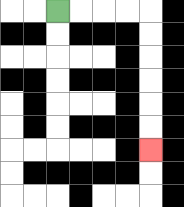{'start': '[2, 0]', 'end': '[6, 6]', 'path_directions': 'R,R,R,R,D,D,D,D,D,D', 'path_coordinates': '[[2, 0], [3, 0], [4, 0], [5, 0], [6, 0], [6, 1], [6, 2], [6, 3], [6, 4], [6, 5], [6, 6]]'}